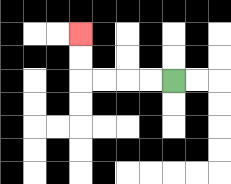{'start': '[7, 3]', 'end': '[3, 1]', 'path_directions': 'L,L,L,L,U,U', 'path_coordinates': '[[7, 3], [6, 3], [5, 3], [4, 3], [3, 3], [3, 2], [3, 1]]'}